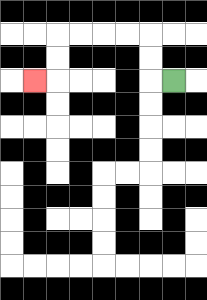{'start': '[7, 3]', 'end': '[1, 3]', 'path_directions': 'L,U,U,L,L,L,L,D,D,L', 'path_coordinates': '[[7, 3], [6, 3], [6, 2], [6, 1], [5, 1], [4, 1], [3, 1], [2, 1], [2, 2], [2, 3], [1, 3]]'}